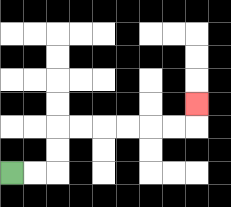{'start': '[0, 7]', 'end': '[8, 4]', 'path_directions': 'R,R,U,U,R,R,R,R,R,R,U', 'path_coordinates': '[[0, 7], [1, 7], [2, 7], [2, 6], [2, 5], [3, 5], [4, 5], [5, 5], [6, 5], [7, 5], [8, 5], [8, 4]]'}